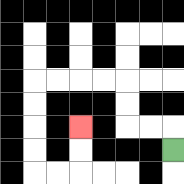{'start': '[7, 6]', 'end': '[3, 5]', 'path_directions': 'U,L,L,U,U,L,L,L,L,D,D,D,D,R,R,U,U', 'path_coordinates': '[[7, 6], [7, 5], [6, 5], [5, 5], [5, 4], [5, 3], [4, 3], [3, 3], [2, 3], [1, 3], [1, 4], [1, 5], [1, 6], [1, 7], [2, 7], [3, 7], [3, 6], [3, 5]]'}